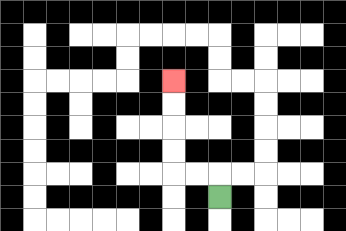{'start': '[9, 8]', 'end': '[7, 3]', 'path_directions': 'U,L,L,U,U,U,U', 'path_coordinates': '[[9, 8], [9, 7], [8, 7], [7, 7], [7, 6], [7, 5], [7, 4], [7, 3]]'}